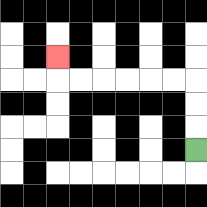{'start': '[8, 6]', 'end': '[2, 2]', 'path_directions': 'U,U,U,L,L,L,L,L,L,U', 'path_coordinates': '[[8, 6], [8, 5], [8, 4], [8, 3], [7, 3], [6, 3], [5, 3], [4, 3], [3, 3], [2, 3], [2, 2]]'}